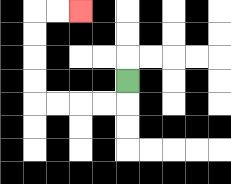{'start': '[5, 3]', 'end': '[3, 0]', 'path_directions': 'D,L,L,L,L,U,U,U,U,R,R', 'path_coordinates': '[[5, 3], [5, 4], [4, 4], [3, 4], [2, 4], [1, 4], [1, 3], [1, 2], [1, 1], [1, 0], [2, 0], [3, 0]]'}